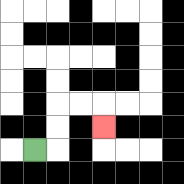{'start': '[1, 6]', 'end': '[4, 5]', 'path_directions': 'R,U,U,R,R,D', 'path_coordinates': '[[1, 6], [2, 6], [2, 5], [2, 4], [3, 4], [4, 4], [4, 5]]'}